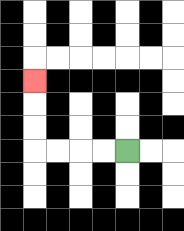{'start': '[5, 6]', 'end': '[1, 3]', 'path_directions': 'L,L,L,L,U,U,U', 'path_coordinates': '[[5, 6], [4, 6], [3, 6], [2, 6], [1, 6], [1, 5], [1, 4], [1, 3]]'}